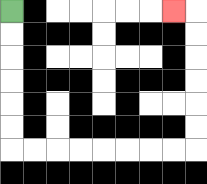{'start': '[0, 0]', 'end': '[7, 0]', 'path_directions': 'D,D,D,D,D,D,R,R,R,R,R,R,R,R,U,U,U,U,U,U,L', 'path_coordinates': '[[0, 0], [0, 1], [0, 2], [0, 3], [0, 4], [0, 5], [0, 6], [1, 6], [2, 6], [3, 6], [4, 6], [5, 6], [6, 6], [7, 6], [8, 6], [8, 5], [8, 4], [8, 3], [8, 2], [8, 1], [8, 0], [7, 0]]'}